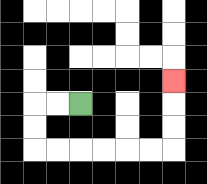{'start': '[3, 4]', 'end': '[7, 3]', 'path_directions': 'L,L,D,D,R,R,R,R,R,R,U,U,U', 'path_coordinates': '[[3, 4], [2, 4], [1, 4], [1, 5], [1, 6], [2, 6], [3, 6], [4, 6], [5, 6], [6, 6], [7, 6], [7, 5], [7, 4], [7, 3]]'}